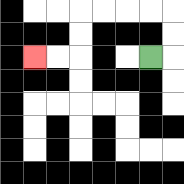{'start': '[6, 2]', 'end': '[1, 2]', 'path_directions': 'R,U,U,L,L,L,L,D,D,L,L', 'path_coordinates': '[[6, 2], [7, 2], [7, 1], [7, 0], [6, 0], [5, 0], [4, 0], [3, 0], [3, 1], [3, 2], [2, 2], [1, 2]]'}